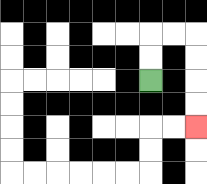{'start': '[6, 3]', 'end': '[8, 5]', 'path_directions': 'U,U,R,R,D,D,D,D', 'path_coordinates': '[[6, 3], [6, 2], [6, 1], [7, 1], [8, 1], [8, 2], [8, 3], [8, 4], [8, 5]]'}